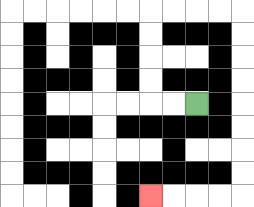{'start': '[8, 4]', 'end': '[6, 8]', 'path_directions': 'L,L,U,U,U,U,R,R,R,R,D,D,D,D,D,D,D,D,L,L,L,L', 'path_coordinates': '[[8, 4], [7, 4], [6, 4], [6, 3], [6, 2], [6, 1], [6, 0], [7, 0], [8, 0], [9, 0], [10, 0], [10, 1], [10, 2], [10, 3], [10, 4], [10, 5], [10, 6], [10, 7], [10, 8], [9, 8], [8, 8], [7, 8], [6, 8]]'}